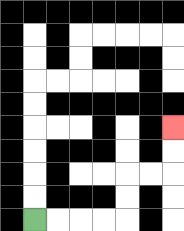{'start': '[1, 9]', 'end': '[7, 5]', 'path_directions': 'R,R,R,R,U,U,R,R,U,U', 'path_coordinates': '[[1, 9], [2, 9], [3, 9], [4, 9], [5, 9], [5, 8], [5, 7], [6, 7], [7, 7], [7, 6], [7, 5]]'}